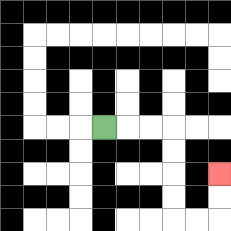{'start': '[4, 5]', 'end': '[9, 7]', 'path_directions': 'R,R,R,D,D,D,D,R,R,U,U', 'path_coordinates': '[[4, 5], [5, 5], [6, 5], [7, 5], [7, 6], [7, 7], [7, 8], [7, 9], [8, 9], [9, 9], [9, 8], [9, 7]]'}